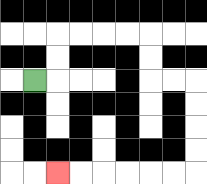{'start': '[1, 3]', 'end': '[2, 7]', 'path_directions': 'R,U,U,R,R,R,R,D,D,R,R,D,D,D,D,L,L,L,L,L,L', 'path_coordinates': '[[1, 3], [2, 3], [2, 2], [2, 1], [3, 1], [4, 1], [5, 1], [6, 1], [6, 2], [6, 3], [7, 3], [8, 3], [8, 4], [8, 5], [8, 6], [8, 7], [7, 7], [6, 7], [5, 7], [4, 7], [3, 7], [2, 7]]'}